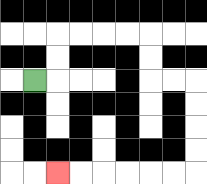{'start': '[1, 3]', 'end': '[2, 7]', 'path_directions': 'R,U,U,R,R,R,R,D,D,R,R,D,D,D,D,L,L,L,L,L,L', 'path_coordinates': '[[1, 3], [2, 3], [2, 2], [2, 1], [3, 1], [4, 1], [5, 1], [6, 1], [6, 2], [6, 3], [7, 3], [8, 3], [8, 4], [8, 5], [8, 6], [8, 7], [7, 7], [6, 7], [5, 7], [4, 7], [3, 7], [2, 7]]'}